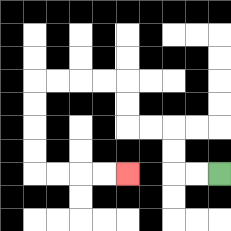{'start': '[9, 7]', 'end': '[5, 7]', 'path_directions': 'L,L,U,U,L,L,U,U,L,L,L,L,D,D,D,D,R,R,R,R', 'path_coordinates': '[[9, 7], [8, 7], [7, 7], [7, 6], [7, 5], [6, 5], [5, 5], [5, 4], [5, 3], [4, 3], [3, 3], [2, 3], [1, 3], [1, 4], [1, 5], [1, 6], [1, 7], [2, 7], [3, 7], [4, 7], [5, 7]]'}